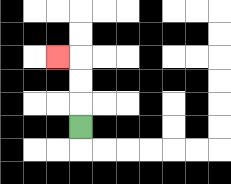{'start': '[3, 5]', 'end': '[2, 2]', 'path_directions': 'U,U,U,L', 'path_coordinates': '[[3, 5], [3, 4], [3, 3], [3, 2], [2, 2]]'}